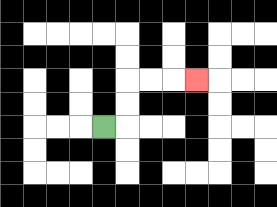{'start': '[4, 5]', 'end': '[8, 3]', 'path_directions': 'R,U,U,R,R,R', 'path_coordinates': '[[4, 5], [5, 5], [5, 4], [5, 3], [6, 3], [7, 3], [8, 3]]'}